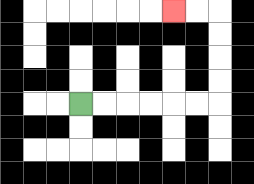{'start': '[3, 4]', 'end': '[7, 0]', 'path_directions': 'R,R,R,R,R,R,U,U,U,U,L,L', 'path_coordinates': '[[3, 4], [4, 4], [5, 4], [6, 4], [7, 4], [8, 4], [9, 4], [9, 3], [9, 2], [9, 1], [9, 0], [8, 0], [7, 0]]'}